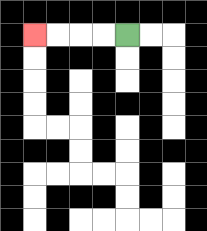{'start': '[5, 1]', 'end': '[1, 1]', 'path_directions': 'L,L,L,L', 'path_coordinates': '[[5, 1], [4, 1], [3, 1], [2, 1], [1, 1]]'}